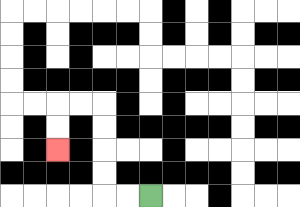{'start': '[6, 8]', 'end': '[2, 6]', 'path_directions': 'L,L,U,U,U,U,L,L,D,D', 'path_coordinates': '[[6, 8], [5, 8], [4, 8], [4, 7], [4, 6], [4, 5], [4, 4], [3, 4], [2, 4], [2, 5], [2, 6]]'}